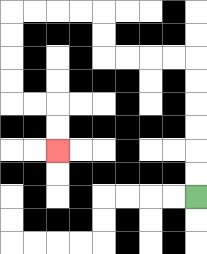{'start': '[8, 8]', 'end': '[2, 6]', 'path_directions': 'U,U,U,U,U,U,L,L,L,L,U,U,L,L,L,L,D,D,D,D,R,R,D,D', 'path_coordinates': '[[8, 8], [8, 7], [8, 6], [8, 5], [8, 4], [8, 3], [8, 2], [7, 2], [6, 2], [5, 2], [4, 2], [4, 1], [4, 0], [3, 0], [2, 0], [1, 0], [0, 0], [0, 1], [0, 2], [0, 3], [0, 4], [1, 4], [2, 4], [2, 5], [2, 6]]'}